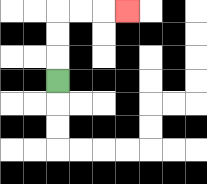{'start': '[2, 3]', 'end': '[5, 0]', 'path_directions': 'U,U,U,R,R,R', 'path_coordinates': '[[2, 3], [2, 2], [2, 1], [2, 0], [3, 0], [4, 0], [5, 0]]'}